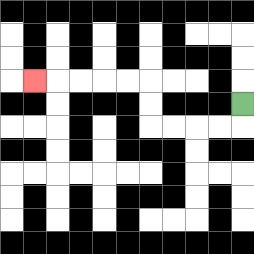{'start': '[10, 4]', 'end': '[1, 3]', 'path_directions': 'D,L,L,L,L,U,U,L,L,L,L,L', 'path_coordinates': '[[10, 4], [10, 5], [9, 5], [8, 5], [7, 5], [6, 5], [6, 4], [6, 3], [5, 3], [4, 3], [3, 3], [2, 3], [1, 3]]'}